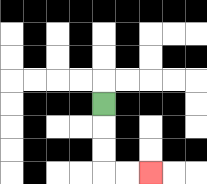{'start': '[4, 4]', 'end': '[6, 7]', 'path_directions': 'D,D,D,R,R', 'path_coordinates': '[[4, 4], [4, 5], [4, 6], [4, 7], [5, 7], [6, 7]]'}